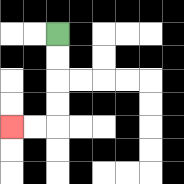{'start': '[2, 1]', 'end': '[0, 5]', 'path_directions': 'D,D,D,D,L,L', 'path_coordinates': '[[2, 1], [2, 2], [2, 3], [2, 4], [2, 5], [1, 5], [0, 5]]'}